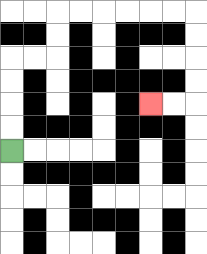{'start': '[0, 6]', 'end': '[6, 4]', 'path_directions': 'U,U,U,U,R,R,U,U,R,R,R,R,R,R,D,D,D,D,L,L', 'path_coordinates': '[[0, 6], [0, 5], [0, 4], [0, 3], [0, 2], [1, 2], [2, 2], [2, 1], [2, 0], [3, 0], [4, 0], [5, 0], [6, 0], [7, 0], [8, 0], [8, 1], [8, 2], [8, 3], [8, 4], [7, 4], [6, 4]]'}